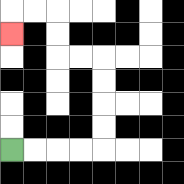{'start': '[0, 6]', 'end': '[0, 1]', 'path_directions': 'R,R,R,R,U,U,U,U,L,L,U,U,L,L,D', 'path_coordinates': '[[0, 6], [1, 6], [2, 6], [3, 6], [4, 6], [4, 5], [4, 4], [4, 3], [4, 2], [3, 2], [2, 2], [2, 1], [2, 0], [1, 0], [0, 0], [0, 1]]'}